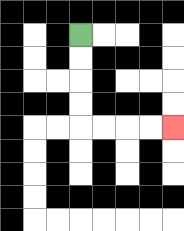{'start': '[3, 1]', 'end': '[7, 5]', 'path_directions': 'D,D,D,D,R,R,R,R', 'path_coordinates': '[[3, 1], [3, 2], [3, 3], [3, 4], [3, 5], [4, 5], [5, 5], [6, 5], [7, 5]]'}